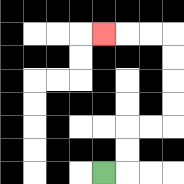{'start': '[4, 7]', 'end': '[4, 1]', 'path_directions': 'R,U,U,R,R,U,U,U,U,L,L,L', 'path_coordinates': '[[4, 7], [5, 7], [5, 6], [5, 5], [6, 5], [7, 5], [7, 4], [7, 3], [7, 2], [7, 1], [6, 1], [5, 1], [4, 1]]'}